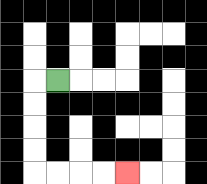{'start': '[2, 3]', 'end': '[5, 7]', 'path_directions': 'L,D,D,D,D,R,R,R,R', 'path_coordinates': '[[2, 3], [1, 3], [1, 4], [1, 5], [1, 6], [1, 7], [2, 7], [3, 7], [4, 7], [5, 7]]'}